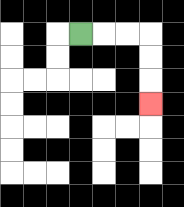{'start': '[3, 1]', 'end': '[6, 4]', 'path_directions': 'R,R,R,D,D,D', 'path_coordinates': '[[3, 1], [4, 1], [5, 1], [6, 1], [6, 2], [6, 3], [6, 4]]'}